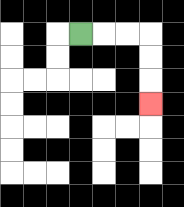{'start': '[3, 1]', 'end': '[6, 4]', 'path_directions': 'R,R,R,D,D,D', 'path_coordinates': '[[3, 1], [4, 1], [5, 1], [6, 1], [6, 2], [6, 3], [6, 4]]'}